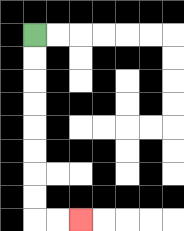{'start': '[1, 1]', 'end': '[3, 9]', 'path_directions': 'D,D,D,D,D,D,D,D,R,R', 'path_coordinates': '[[1, 1], [1, 2], [1, 3], [1, 4], [1, 5], [1, 6], [1, 7], [1, 8], [1, 9], [2, 9], [3, 9]]'}